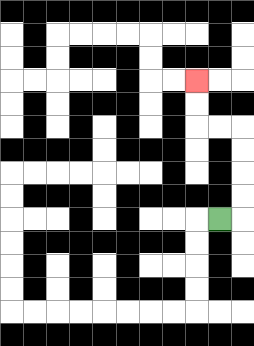{'start': '[9, 9]', 'end': '[8, 3]', 'path_directions': 'R,U,U,U,U,L,L,U,U', 'path_coordinates': '[[9, 9], [10, 9], [10, 8], [10, 7], [10, 6], [10, 5], [9, 5], [8, 5], [8, 4], [8, 3]]'}